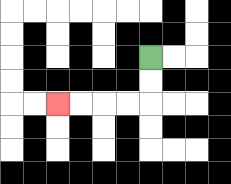{'start': '[6, 2]', 'end': '[2, 4]', 'path_directions': 'D,D,L,L,L,L', 'path_coordinates': '[[6, 2], [6, 3], [6, 4], [5, 4], [4, 4], [3, 4], [2, 4]]'}